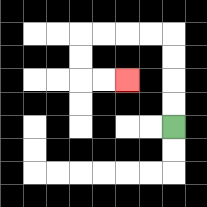{'start': '[7, 5]', 'end': '[5, 3]', 'path_directions': 'U,U,U,U,L,L,L,L,D,D,R,R', 'path_coordinates': '[[7, 5], [7, 4], [7, 3], [7, 2], [7, 1], [6, 1], [5, 1], [4, 1], [3, 1], [3, 2], [3, 3], [4, 3], [5, 3]]'}